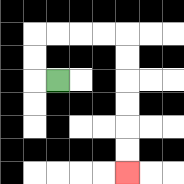{'start': '[2, 3]', 'end': '[5, 7]', 'path_directions': 'L,U,U,R,R,R,R,D,D,D,D,D,D', 'path_coordinates': '[[2, 3], [1, 3], [1, 2], [1, 1], [2, 1], [3, 1], [4, 1], [5, 1], [5, 2], [5, 3], [5, 4], [5, 5], [5, 6], [5, 7]]'}